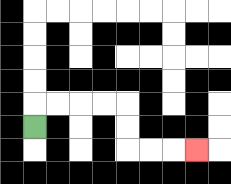{'start': '[1, 5]', 'end': '[8, 6]', 'path_directions': 'U,R,R,R,R,D,D,R,R,R', 'path_coordinates': '[[1, 5], [1, 4], [2, 4], [3, 4], [4, 4], [5, 4], [5, 5], [5, 6], [6, 6], [7, 6], [8, 6]]'}